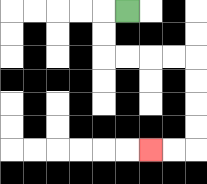{'start': '[5, 0]', 'end': '[6, 6]', 'path_directions': 'L,D,D,R,R,R,R,D,D,D,D,L,L', 'path_coordinates': '[[5, 0], [4, 0], [4, 1], [4, 2], [5, 2], [6, 2], [7, 2], [8, 2], [8, 3], [8, 4], [8, 5], [8, 6], [7, 6], [6, 6]]'}